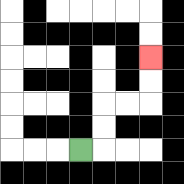{'start': '[3, 6]', 'end': '[6, 2]', 'path_directions': 'R,U,U,R,R,U,U', 'path_coordinates': '[[3, 6], [4, 6], [4, 5], [4, 4], [5, 4], [6, 4], [6, 3], [6, 2]]'}